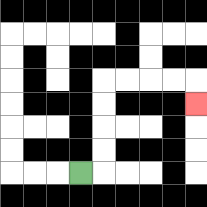{'start': '[3, 7]', 'end': '[8, 4]', 'path_directions': 'R,U,U,U,U,R,R,R,R,D', 'path_coordinates': '[[3, 7], [4, 7], [4, 6], [4, 5], [4, 4], [4, 3], [5, 3], [6, 3], [7, 3], [8, 3], [8, 4]]'}